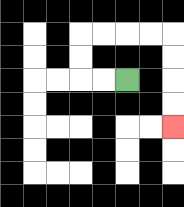{'start': '[5, 3]', 'end': '[7, 5]', 'path_directions': 'L,L,U,U,R,R,R,R,D,D,D,D', 'path_coordinates': '[[5, 3], [4, 3], [3, 3], [3, 2], [3, 1], [4, 1], [5, 1], [6, 1], [7, 1], [7, 2], [7, 3], [7, 4], [7, 5]]'}